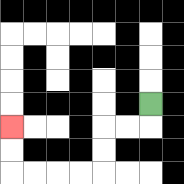{'start': '[6, 4]', 'end': '[0, 5]', 'path_directions': 'D,L,L,D,D,L,L,L,L,U,U', 'path_coordinates': '[[6, 4], [6, 5], [5, 5], [4, 5], [4, 6], [4, 7], [3, 7], [2, 7], [1, 7], [0, 7], [0, 6], [0, 5]]'}